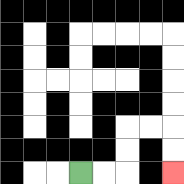{'start': '[3, 7]', 'end': '[7, 7]', 'path_directions': 'R,R,U,U,R,R,D,D', 'path_coordinates': '[[3, 7], [4, 7], [5, 7], [5, 6], [5, 5], [6, 5], [7, 5], [7, 6], [7, 7]]'}